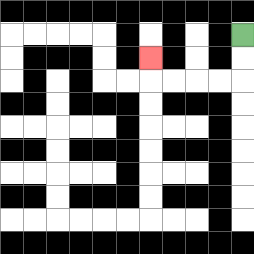{'start': '[10, 1]', 'end': '[6, 2]', 'path_directions': 'D,D,L,L,L,L,U', 'path_coordinates': '[[10, 1], [10, 2], [10, 3], [9, 3], [8, 3], [7, 3], [6, 3], [6, 2]]'}